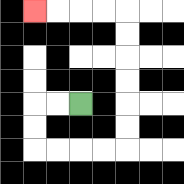{'start': '[3, 4]', 'end': '[1, 0]', 'path_directions': 'L,L,D,D,R,R,R,R,U,U,U,U,U,U,L,L,L,L', 'path_coordinates': '[[3, 4], [2, 4], [1, 4], [1, 5], [1, 6], [2, 6], [3, 6], [4, 6], [5, 6], [5, 5], [5, 4], [5, 3], [5, 2], [5, 1], [5, 0], [4, 0], [3, 0], [2, 0], [1, 0]]'}